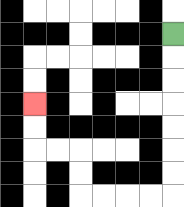{'start': '[7, 1]', 'end': '[1, 4]', 'path_directions': 'D,D,D,D,D,D,D,L,L,L,L,U,U,L,L,U,U', 'path_coordinates': '[[7, 1], [7, 2], [7, 3], [7, 4], [7, 5], [7, 6], [7, 7], [7, 8], [6, 8], [5, 8], [4, 8], [3, 8], [3, 7], [3, 6], [2, 6], [1, 6], [1, 5], [1, 4]]'}